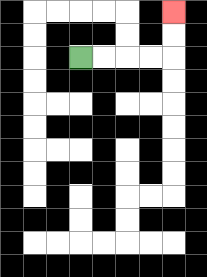{'start': '[3, 2]', 'end': '[7, 0]', 'path_directions': 'R,R,R,R,U,U', 'path_coordinates': '[[3, 2], [4, 2], [5, 2], [6, 2], [7, 2], [7, 1], [7, 0]]'}